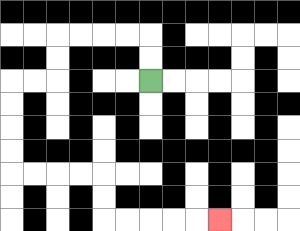{'start': '[6, 3]', 'end': '[9, 9]', 'path_directions': 'U,U,L,L,L,L,D,D,L,L,D,D,D,D,R,R,R,R,D,D,R,R,R,R,R', 'path_coordinates': '[[6, 3], [6, 2], [6, 1], [5, 1], [4, 1], [3, 1], [2, 1], [2, 2], [2, 3], [1, 3], [0, 3], [0, 4], [0, 5], [0, 6], [0, 7], [1, 7], [2, 7], [3, 7], [4, 7], [4, 8], [4, 9], [5, 9], [6, 9], [7, 9], [8, 9], [9, 9]]'}